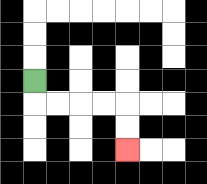{'start': '[1, 3]', 'end': '[5, 6]', 'path_directions': 'D,R,R,R,R,D,D', 'path_coordinates': '[[1, 3], [1, 4], [2, 4], [3, 4], [4, 4], [5, 4], [5, 5], [5, 6]]'}